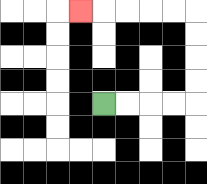{'start': '[4, 4]', 'end': '[3, 0]', 'path_directions': 'R,R,R,R,U,U,U,U,L,L,L,L,L', 'path_coordinates': '[[4, 4], [5, 4], [6, 4], [7, 4], [8, 4], [8, 3], [8, 2], [8, 1], [8, 0], [7, 0], [6, 0], [5, 0], [4, 0], [3, 0]]'}